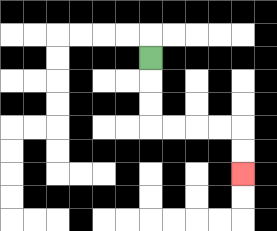{'start': '[6, 2]', 'end': '[10, 7]', 'path_directions': 'D,D,D,R,R,R,R,D,D', 'path_coordinates': '[[6, 2], [6, 3], [6, 4], [6, 5], [7, 5], [8, 5], [9, 5], [10, 5], [10, 6], [10, 7]]'}